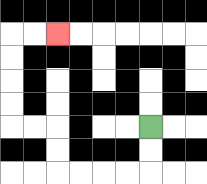{'start': '[6, 5]', 'end': '[2, 1]', 'path_directions': 'D,D,L,L,L,L,U,U,L,L,U,U,U,U,R,R', 'path_coordinates': '[[6, 5], [6, 6], [6, 7], [5, 7], [4, 7], [3, 7], [2, 7], [2, 6], [2, 5], [1, 5], [0, 5], [0, 4], [0, 3], [0, 2], [0, 1], [1, 1], [2, 1]]'}